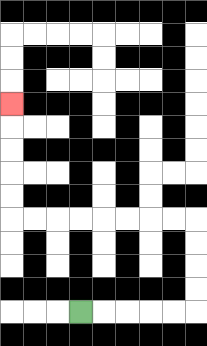{'start': '[3, 13]', 'end': '[0, 4]', 'path_directions': 'R,R,R,R,R,U,U,U,U,L,L,L,L,L,L,L,L,U,U,U,U,U', 'path_coordinates': '[[3, 13], [4, 13], [5, 13], [6, 13], [7, 13], [8, 13], [8, 12], [8, 11], [8, 10], [8, 9], [7, 9], [6, 9], [5, 9], [4, 9], [3, 9], [2, 9], [1, 9], [0, 9], [0, 8], [0, 7], [0, 6], [0, 5], [0, 4]]'}